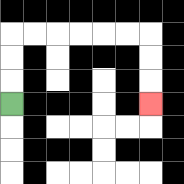{'start': '[0, 4]', 'end': '[6, 4]', 'path_directions': 'U,U,U,R,R,R,R,R,R,D,D,D', 'path_coordinates': '[[0, 4], [0, 3], [0, 2], [0, 1], [1, 1], [2, 1], [3, 1], [4, 1], [5, 1], [6, 1], [6, 2], [6, 3], [6, 4]]'}